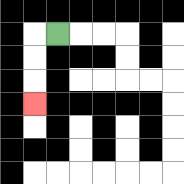{'start': '[2, 1]', 'end': '[1, 4]', 'path_directions': 'L,D,D,D', 'path_coordinates': '[[2, 1], [1, 1], [1, 2], [1, 3], [1, 4]]'}